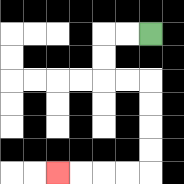{'start': '[6, 1]', 'end': '[2, 7]', 'path_directions': 'L,L,D,D,R,R,D,D,D,D,L,L,L,L', 'path_coordinates': '[[6, 1], [5, 1], [4, 1], [4, 2], [4, 3], [5, 3], [6, 3], [6, 4], [6, 5], [6, 6], [6, 7], [5, 7], [4, 7], [3, 7], [2, 7]]'}